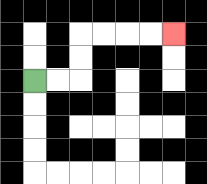{'start': '[1, 3]', 'end': '[7, 1]', 'path_directions': 'R,R,U,U,R,R,R,R', 'path_coordinates': '[[1, 3], [2, 3], [3, 3], [3, 2], [3, 1], [4, 1], [5, 1], [6, 1], [7, 1]]'}